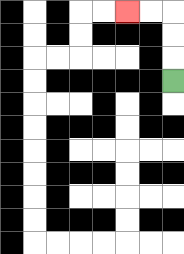{'start': '[7, 3]', 'end': '[5, 0]', 'path_directions': 'U,U,U,L,L', 'path_coordinates': '[[7, 3], [7, 2], [7, 1], [7, 0], [6, 0], [5, 0]]'}